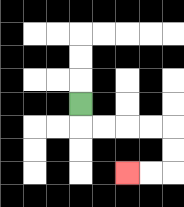{'start': '[3, 4]', 'end': '[5, 7]', 'path_directions': 'D,R,R,R,R,D,D,L,L', 'path_coordinates': '[[3, 4], [3, 5], [4, 5], [5, 5], [6, 5], [7, 5], [7, 6], [7, 7], [6, 7], [5, 7]]'}